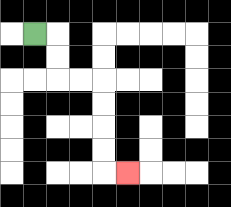{'start': '[1, 1]', 'end': '[5, 7]', 'path_directions': 'R,D,D,R,R,D,D,D,D,R', 'path_coordinates': '[[1, 1], [2, 1], [2, 2], [2, 3], [3, 3], [4, 3], [4, 4], [4, 5], [4, 6], [4, 7], [5, 7]]'}